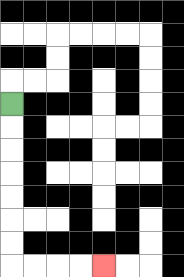{'start': '[0, 4]', 'end': '[4, 11]', 'path_directions': 'D,D,D,D,D,D,D,R,R,R,R', 'path_coordinates': '[[0, 4], [0, 5], [0, 6], [0, 7], [0, 8], [0, 9], [0, 10], [0, 11], [1, 11], [2, 11], [3, 11], [4, 11]]'}